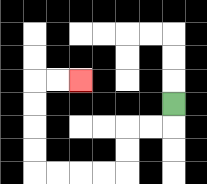{'start': '[7, 4]', 'end': '[3, 3]', 'path_directions': 'D,L,L,D,D,L,L,L,L,U,U,U,U,R,R', 'path_coordinates': '[[7, 4], [7, 5], [6, 5], [5, 5], [5, 6], [5, 7], [4, 7], [3, 7], [2, 7], [1, 7], [1, 6], [1, 5], [1, 4], [1, 3], [2, 3], [3, 3]]'}